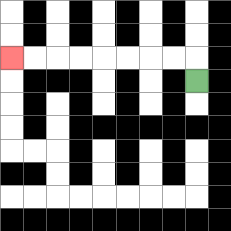{'start': '[8, 3]', 'end': '[0, 2]', 'path_directions': 'U,L,L,L,L,L,L,L,L', 'path_coordinates': '[[8, 3], [8, 2], [7, 2], [6, 2], [5, 2], [4, 2], [3, 2], [2, 2], [1, 2], [0, 2]]'}